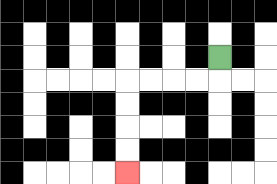{'start': '[9, 2]', 'end': '[5, 7]', 'path_directions': 'D,L,L,L,L,D,D,D,D', 'path_coordinates': '[[9, 2], [9, 3], [8, 3], [7, 3], [6, 3], [5, 3], [5, 4], [5, 5], [5, 6], [5, 7]]'}